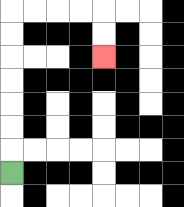{'start': '[0, 7]', 'end': '[4, 2]', 'path_directions': 'U,U,U,U,U,U,U,R,R,R,R,D,D', 'path_coordinates': '[[0, 7], [0, 6], [0, 5], [0, 4], [0, 3], [0, 2], [0, 1], [0, 0], [1, 0], [2, 0], [3, 0], [4, 0], [4, 1], [4, 2]]'}